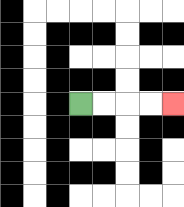{'start': '[3, 4]', 'end': '[7, 4]', 'path_directions': 'R,R,R,R', 'path_coordinates': '[[3, 4], [4, 4], [5, 4], [6, 4], [7, 4]]'}